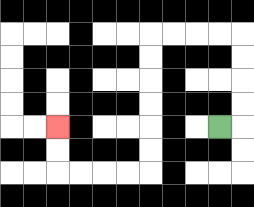{'start': '[9, 5]', 'end': '[2, 5]', 'path_directions': 'R,U,U,U,U,L,L,L,L,D,D,D,D,D,D,L,L,L,L,U,U', 'path_coordinates': '[[9, 5], [10, 5], [10, 4], [10, 3], [10, 2], [10, 1], [9, 1], [8, 1], [7, 1], [6, 1], [6, 2], [6, 3], [6, 4], [6, 5], [6, 6], [6, 7], [5, 7], [4, 7], [3, 7], [2, 7], [2, 6], [2, 5]]'}